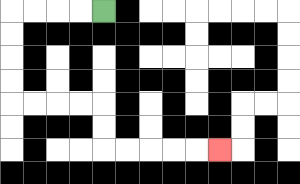{'start': '[4, 0]', 'end': '[9, 6]', 'path_directions': 'L,L,L,L,D,D,D,D,R,R,R,R,D,D,R,R,R,R,R', 'path_coordinates': '[[4, 0], [3, 0], [2, 0], [1, 0], [0, 0], [0, 1], [0, 2], [0, 3], [0, 4], [1, 4], [2, 4], [3, 4], [4, 4], [4, 5], [4, 6], [5, 6], [6, 6], [7, 6], [8, 6], [9, 6]]'}